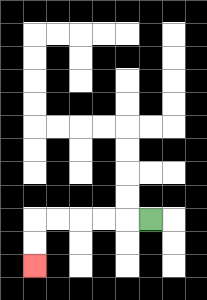{'start': '[6, 9]', 'end': '[1, 11]', 'path_directions': 'L,L,L,L,L,D,D', 'path_coordinates': '[[6, 9], [5, 9], [4, 9], [3, 9], [2, 9], [1, 9], [1, 10], [1, 11]]'}